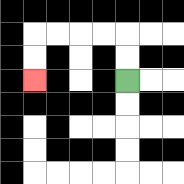{'start': '[5, 3]', 'end': '[1, 3]', 'path_directions': 'U,U,L,L,L,L,D,D', 'path_coordinates': '[[5, 3], [5, 2], [5, 1], [4, 1], [3, 1], [2, 1], [1, 1], [1, 2], [1, 3]]'}